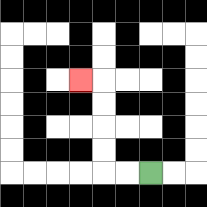{'start': '[6, 7]', 'end': '[3, 3]', 'path_directions': 'L,L,U,U,U,U,L', 'path_coordinates': '[[6, 7], [5, 7], [4, 7], [4, 6], [4, 5], [4, 4], [4, 3], [3, 3]]'}